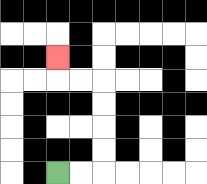{'start': '[2, 7]', 'end': '[2, 2]', 'path_directions': 'R,R,U,U,U,U,L,L,U', 'path_coordinates': '[[2, 7], [3, 7], [4, 7], [4, 6], [4, 5], [4, 4], [4, 3], [3, 3], [2, 3], [2, 2]]'}